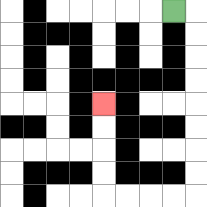{'start': '[7, 0]', 'end': '[4, 4]', 'path_directions': 'R,D,D,D,D,D,D,D,D,L,L,L,L,U,U,U,U', 'path_coordinates': '[[7, 0], [8, 0], [8, 1], [8, 2], [8, 3], [8, 4], [8, 5], [8, 6], [8, 7], [8, 8], [7, 8], [6, 8], [5, 8], [4, 8], [4, 7], [4, 6], [4, 5], [4, 4]]'}